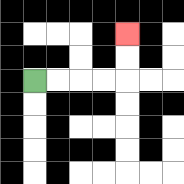{'start': '[1, 3]', 'end': '[5, 1]', 'path_directions': 'R,R,R,R,U,U', 'path_coordinates': '[[1, 3], [2, 3], [3, 3], [4, 3], [5, 3], [5, 2], [5, 1]]'}